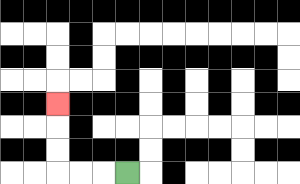{'start': '[5, 7]', 'end': '[2, 4]', 'path_directions': 'L,L,L,U,U,U', 'path_coordinates': '[[5, 7], [4, 7], [3, 7], [2, 7], [2, 6], [2, 5], [2, 4]]'}